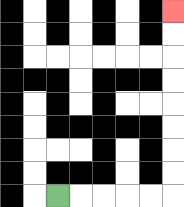{'start': '[2, 8]', 'end': '[7, 0]', 'path_directions': 'R,R,R,R,R,U,U,U,U,U,U,U,U', 'path_coordinates': '[[2, 8], [3, 8], [4, 8], [5, 8], [6, 8], [7, 8], [7, 7], [7, 6], [7, 5], [7, 4], [7, 3], [7, 2], [7, 1], [7, 0]]'}